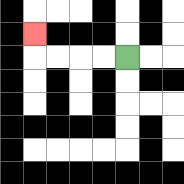{'start': '[5, 2]', 'end': '[1, 1]', 'path_directions': 'L,L,L,L,U', 'path_coordinates': '[[5, 2], [4, 2], [3, 2], [2, 2], [1, 2], [1, 1]]'}